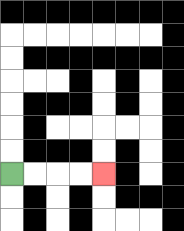{'start': '[0, 7]', 'end': '[4, 7]', 'path_directions': 'R,R,R,R', 'path_coordinates': '[[0, 7], [1, 7], [2, 7], [3, 7], [4, 7]]'}